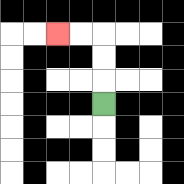{'start': '[4, 4]', 'end': '[2, 1]', 'path_directions': 'U,U,U,L,L', 'path_coordinates': '[[4, 4], [4, 3], [4, 2], [4, 1], [3, 1], [2, 1]]'}